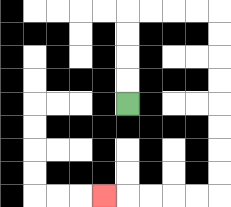{'start': '[5, 4]', 'end': '[4, 8]', 'path_directions': 'U,U,U,U,R,R,R,R,D,D,D,D,D,D,D,D,L,L,L,L,L', 'path_coordinates': '[[5, 4], [5, 3], [5, 2], [5, 1], [5, 0], [6, 0], [7, 0], [8, 0], [9, 0], [9, 1], [9, 2], [9, 3], [9, 4], [9, 5], [9, 6], [9, 7], [9, 8], [8, 8], [7, 8], [6, 8], [5, 8], [4, 8]]'}